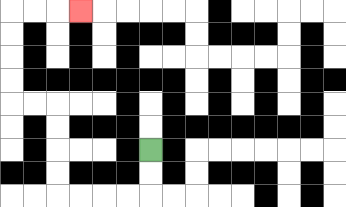{'start': '[6, 6]', 'end': '[3, 0]', 'path_directions': 'D,D,L,L,L,L,U,U,U,U,L,L,U,U,U,U,R,R,R', 'path_coordinates': '[[6, 6], [6, 7], [6, 8], [5, 8], [4, 8], [3, 8], [2, 8], [2, 7], [2, 6], [2, 5], [2, 4], [1, 4], [0, 4], [0, 3], [0, 2], [0, 1], [0, 0], [1, 0], [2, 0], [3, 0]]'}